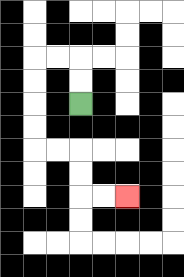{'start': '[3, 4]', 'end': '[5, 8]', 'path_directions': 'U,U,L,L,D,D,D,D,R,R,D,D,R,R', 'path_coordinates': '[[3, 4], [3, 3], [3, 2], [2, 2], [1, 2], [1, 3], [1, 4], [1, 5], [1, 6], [2, 6], [3, 6], [3, 7], [3, 8], [4, 8], [5, 8]]'}